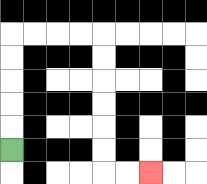{'start': '[0, 6]', 'end': '[6, 7]', 'path_directions': 'U,U,U,U,U,R,R,R,R,D,D,D,D,D,D,R,R', 'path_coordinates': '[[0, 6], [0, 5], [0, 4], [0, 3], [0, 2], [0, 1], [1, 1], [2, 1], [3, 1], [4, 1], [4, 2], [4, 3], [4, 4], [4, 5], [4, 6], [4, 7], [5, 7], [6, 7]]'}